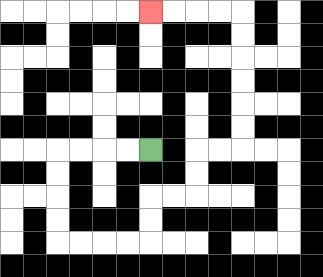{'start': '[6, 6]', 'end': '[6, 0]', 'path_directions': 'L,L,L,L,D,D,D,D,R,R,R,R,U,U,R,R,U,U,R,R,U,U,U,U,U,U,L,L,L,L', 'path_coordinates': '[[6, 6], [5, 6], [4, 6], [3, 6], [2, 6], [2, 7], [2, 8], [2, 9], [2, 10], [3, 10], [4, 10], [5, 10], [6, 10], [6, 9], [6, 8], [7, 8], [8, 8], [8, 7], [8, 6], [9, 6], [10, 6], [10, 5], [10, 4], [10, 3], [10, 2], [10, 1], [10, 0], [9, 0], [8, 0], [7, 0], [6, 0]]'}